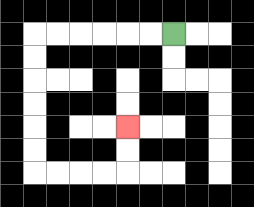{'start': '[7, 1]', 'end': '[5, 5]', 'path_directions': 'L,L,L,L,L,L,D,D,D,D,D,D,R,R,R,R,U,U', 'path_coordinates': '[[7, 1], [6, 1], [5, 1], [4, 1], [3, 1], [2, 1], [1, 1], [1, 2], [1, 3], [1, 4], [1, 5], [1, 6], [1, 7], [2, 7], [3, 7], [4, 7], [5, 7], [5, 6], [5, 5]]'}